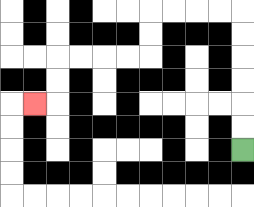{'start': '[10, 6]', 'end': '[1, 4]', 'path_directions': 'U,U,U,U,U,U,L,L,L,L,D,D,L,L,L,L,D,D,L', 'path_coordinates': '[[10, 6], [10, 5], [10, 4], [10, 3], [10, 2], [10, 1], [10, 0], [9, 0], [8, 0], [7, 0], [6, 0], [6, 1], [6, 2], [5, 2], [4, 2], [3, 2], [2, 2], [2, 3], [2, 4], [1, 4]]'}